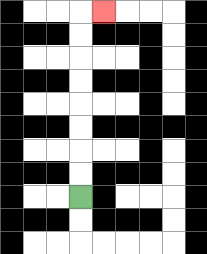{'start': '[3, 8]', 'end': '[4, 0]', 'path_directions': 'U,U,U,U,U,U,U,U,R', 'path_coordinates': '[[3, 8], [3, 7], [3, 6], [3, 5], [3, 4], [3, 3], [3, 2], [3, 1], [3, 0], [4, 0]]'}